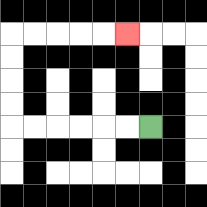{'start': '[6, 5]', 'end': '[5, 1]', 'path_directions': 'L,L,L,L,L,L,U,U,U,U,R,R,R,R,R', 'path_coordinates': '[[6, 5], [5, 5], [4, 5], [3, 5], [2, 5], [1, 5], [0, 5], [0, 4], [0, 3], [0, 2], [0, 1], [1, 1], [2, 1], [3, 1], [4, 1], [5, 1]]'}